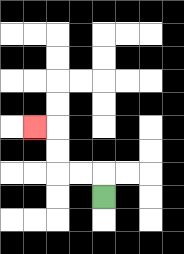{'start': '[4, 8]', 'end': '[1, 5]', 'path_directions': 'U,L,L,U,U,L', 'path_coordinates': '[[4, 8], [4, 7], [3, 7], [2, 7], [2, 6], [2, 5], [1, 5]]'}